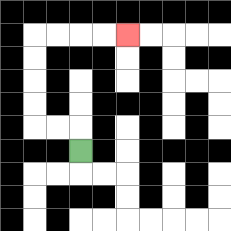{'start': '[3, 6]', 'end': '[5, 1]', 'path_directions': 'U,L,L,U,U,U,U,R,R,R,R', 'path_coordinates': '[[3, 6], [3, 5], [2, 5], [1, 5], [1, 4], [1, 3], [1, 2], [1, 1], [2, 1], [3, 1], [4, 1], [5, 1]]'}